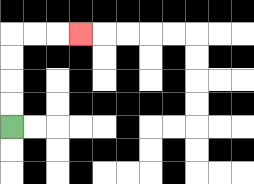{'start': '[0, 5]', 'end': '[3, 1]', 'path_directions': 'U,U,U,U,R,R,R', 'path_coordinates': '[[0, 5], [0, 4], [0, 3], [0, 2], [0, 1], [1, 1], [2, 1], [3, 1]]'}